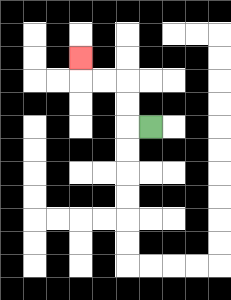{'start': '[6, 5]', 'end': '[3, 2]', 'path_directions': 'L,U,U,L,L,U', 'path_coordinates': '[[6, 5], [5, 5], [5, 4], [5, 3], [4, 3], [3, 3], [3, 2]]'}